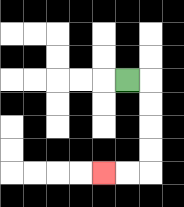{'start': '[5, 3]', 'end': '[4, 7]', 'path_directions': 'R,D,D,D,D,L,L', 'path_coordinates': '[[5, 3], [6, 3], [6, 4], [6, 5], [6, 6], [6, 7], [5, 7], [4, 7]]'}